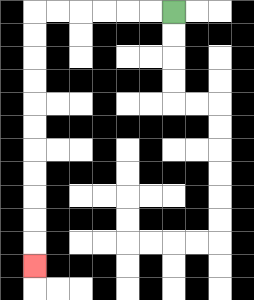{'start': '[7, 0]', 'end': '[1, 11]', 'path_directions': 'L,L,L,L,L,L,D,D,D,D,D,D,D,D,D,D,D', 'path_coordinates': '[[7, 0], [6, 0], [5, 0], [4, 0], [3, 0], [2, 0], [1, 0], [1, 1], [1, 2], [1, 3], [1, 4], [1, 5], [1, 6], [1, 7], [1, 8], [1, 9], [1, 10], [1, 11]]'}